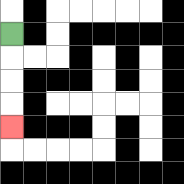{'start': '[0, 1]', 'end': '[0, 5]', 'path_directions': 'D,D,D,D', 'path_coordinates': '[[0, 1], [0, 2], [0, 3], [0, 4], [0, 5]]'}